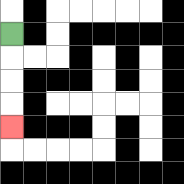{'start': '[0, 1]', 'end': '[0, 5]', 'path_directions': 'D,D,D,D', 'path_coordinates': '[[0, 1], [0, 2], [0, 3], [0, 4], [0, 5]]'}